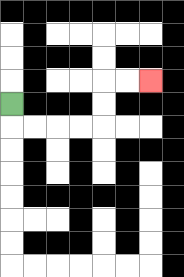{'start': '[0, 4]', 'end': '[6, 3]', 'path_directions': 'D,R,R,R,R,U,U,R,R', 'path_coordinates': '[[0, 4], [0, 5], [1, 5], [2, 5], [3, 5], [4, 5], [4, 4], [4, 3], [5, 3], [6, 3]]'}